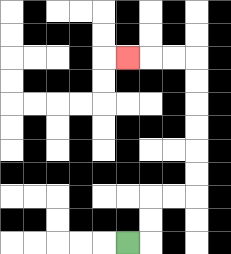{'start': '[5, 10]', 'end': '[5, 2]', 'path_directions': 'R,U,U,R,R,U,U,U,U,U,U,L,L,L', 'path_coordinates': '[[5, 10], [6, 10], [6, 9], [6, 8], [7, 8], [8, 8], [8, 7], [8, 6], [8, 5], [8, 4], [8, 3], [8, 2], [7, 2], [6, 2], [5, 2]]'}